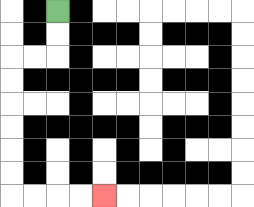{'start': '[2, 0]', 'end': '[4, 8]', 'path_directions': 'D,D,L,L,D,D,D,D,D,D,R,R,R,R', 'path_coordinates': '[[2, 0], [2, 1], [2, 2], [1, 2], [0, 2], [0, 3], [0, 4], [0, 5], [0, 6], [0, 7], [0, 8], [1, 8], [2, 8], [3, 8], [4, 8]]'}